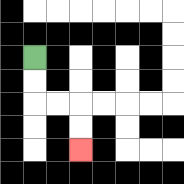{'start': '[1, 2]', 'end': '[3, 6]', 'path_directions': 'D,D,R,R,D,D', 'path_coordinates': '[[1, 2], [1, 3], [1, 4], [2, 4], [3, 4], [3, 5], [3, 6]]'}